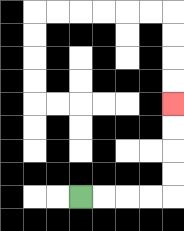{'start': '[3, 8]', 'end': '[7, 4]', 'path_directions': 'R,R,R,R,U,U,U,U', 'path_coordinates': '[[3, 8], [4, 8], [5, 8], [6, 8], [7, 8], [7, 7], [7, 6], [7, 5], [7, 4]]'}